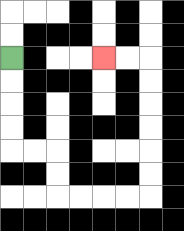{'start': '[0, 2]', 'end': '[4, 2]', 'path_directions': 'D,D,D,D,R,R,D,D,R,R,R,R,U,U,U,U,U,U,L,L', 'path_coordinates': '[[0, 2], [0, 3], [0, 4], [0, 5], [0, 6], [1, 6], [2, 6], [2, 7], [2, 8], [3, 8], [4, 8], [5, 8], [6, 8], [6, 7], [6, 6], [6, 5], [6, 4], [6, 3], [6, 2], [5, 2], [4, 2]]'}